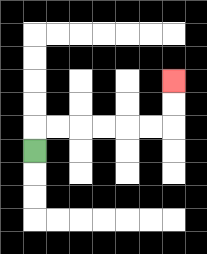{'start': '[1, 6]', 'end': '[7, 3]', 'path_directions': 'U,R,R,R,R,R,R,U,U', 'path_coordinates': '[[1, 6], [1, 5], [2, 5], [3, 5], [4, 5], [5, 5], [6, 5], [7, 5], [7, 4], [7, 3]]'}